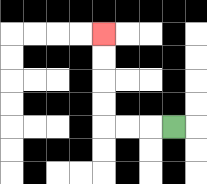{'start': '[7, 5]', 'end': '[4, 1]', 'path_directions': 'L,L,L,U,U,U,U', 'path_coordinates': '[[7, 5], [6, 5], [5, 5], [4, 5], [4, 4], [4, 3], [4, 2], [4, 1]]'}